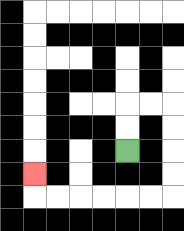{'start': '[5, 6]', 'end': '[1, 7]', 'path_directions': 'U,U,R,R,D,D,D,D,L,L,L,L,L,L,U', 'path_coordinates': '[[5, 6], [5, 5], [5, 4], [6, 4], [7, 4], [7, 5], [7, 6], [7, 7], [7, 8], [6, 8], [5, 8], [4, 8], [3, 8], [2, 8], [1, 8], [1, 7]]'}